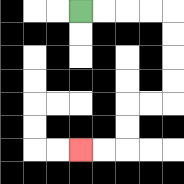{'start': '[3, 0]', 'end': '[3, 6]', 'path_directions': 'R,R,R,R,D,D,D,D,L,L,D,D,L,L', 'path_coordinates': '[[3, 0], [4, 0], [5, 0], [6, 0], [7, 0], [7, 1], [7, 2], [7, 3], [7, 4], [6, 4], [5, 4], [5, 5], [5, 6], [4, 6], [3, 6]]'}